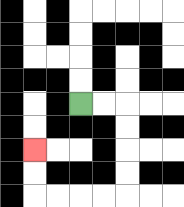{'start': '[3, 4]', 'end': '[1, 6]', 'path_directions': 'R,R,D,D,D,D,L,L,L,L,U,U', 'path_coordinates': '[[3, 4], [4, 4], [5, 4], [5, 5], [5, 6], [5, 7], [5, 8], [4, 8], [3, 8], [2, 8], [1, 8], [1, 7], [1, 6]]'}